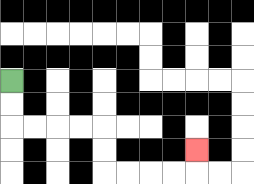{'start': '[0, 3]', 'end': '[8, 6]', 'path_directions': 'D,D,R,R,R,R,D,D,R,R,R,R,U', 'path_coordinates': '[[0, 3], [0, 4], [0, 5], [1, 5], [2, 5], [3, 5], [4, 5], [4, 6], [4, 7], [5, 7], [6, 7], [7, 7], [8, 7], [8, 6]]'}